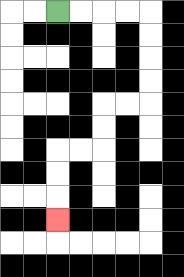{'start': '[2, 0]', 'end': '[2, 9]', 'path_directions': 'R,R,R,R,D,D,D,D,L,L,D,D,L,L,D,D,D', 'path_coordinates': '[[2, 0], [3, 0], [4, 0], [5, 0], [6, 0], [6, 1], [6, 2], [6, 3], [6, 4], [5, 4], [4, 4], [4, 5], [4, 6], [3, 6], [2, 6], [2, 7], [2, 8], [2, 9]]'}